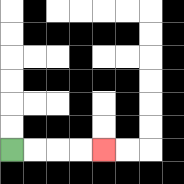{'start': '[0, 6]', 'end': '[4, 6]', 'path_directions': 'R,R,R,R', 'path_coordinates': '[[0, 6], [1, 6], [2, 6], [3, 6], [4, 6]]'}